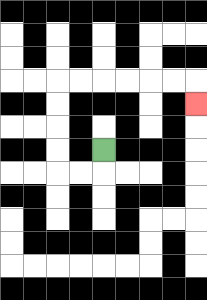{'start': '[4, 6]', 'end': '[8, 4]', 'path_directions': 'D,L,L,U,U,U,U,R,R,R,R,R,R,D', 'path_coordinates': '[[4, 6], [4, 7], [3, 7], [2, 7], [2, 6], [2, 5], [2, 4], [2, 3], [3, 3], [4, 3], [5, 3], [6, 3], [7, 3], [8, 3], [8, 4]]'}